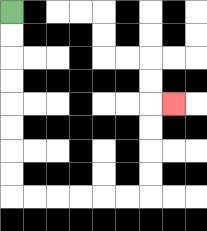{'start': '[0, 0]', 'end': '[7, 4]', 'path_directions': 'D,D,D,D,D,D,D,D,R,R,R,R,R,R,U,U,U,U,R', 'path_coordinates': '[[0, 0], [0, 1], [0, 2], [0, 3], [0, 4], [0, 5], [0, 6], [0, 7], [0, 8], [1, 8], [2, 8], [3, 8], [4, 8], [5, 8], [6, 8], [6, 7], [6, 6], [6, 5], [6, 4], [7, 4]]'}